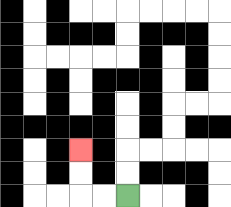{'start': '[5, 8]', 'end': '[3, 6]', 'path_directions': 'L,L,U,U', 'path_coordinates': '[[5, 8], [4, 8], [3, 8], [3, 7], [3, 6]]'}